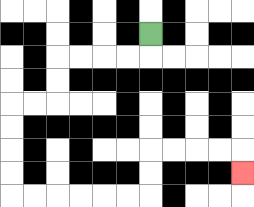{'start': '[6, 1]', 'end': '[10, 7]', 'path_directions': 'D,L,L,L,L,D,D,L,L,D,D,D,D,R,R,R,R,R,R,U,U,R,R,R,R,D', 'path_coordinates': '[[6, 1], [6, 2], [5, 2], [4, 2], [3, 2], [2, 2], [2, 3], [2, 4], [1, 4], [0, 4], [0, 5], [0, 6], [0, 7], [0, 8], [1, 8], [2, 8], [3, 8], [4, 8], [5, 8], [6, 8], [6, 7], [6, 6], [7, 6], [8, 6], [9, 6], [10, 6], [10, 7]]'}